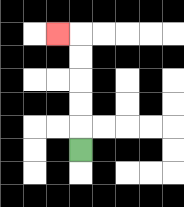{'start': '[3, 6]', 'end': '[2, 1]', 'path_directions': 'U,U,U,U,U,L', 'path_coordinates': '[[3, 6], [3, 5], [3, 4], [3, 3], [3, 2], [3, 1], [2, 1]]'}